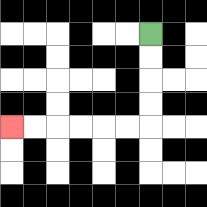{'start': '[6, 1]', 'end': '[0, 5]', 'path_directions': 'D,D,D,D,L,L,L,L,L,L', 'path_coordinates': '[[6, 1], [6, 2], [6, 3], [6, 4], [6, 5], [5, 5], [4, 5], [3, 5], [2, 5], [1, 5], [0, 5]]'}